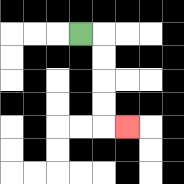{'start': '[3, 1]', 'end': '[5, 5]', 'path_directions': 'R,D,D,D,D,R', 'path_coordinates': '[[3, 1], [4, 1], [4, 2], [4, 3], [4, 4], [4, 5], [5, 5]]'}